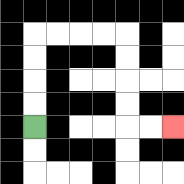{'start': '[1, 5]', 'end': '[7, 5]', 'path_directions': 'U,U,U,U,R,R,R,R,D,D,D,D,R,R', 'path_coordinates': '[[1, 5], [1, 4], [1, 3], [1, 2], [1, 1], [2, 1], [3, 1], [4, 1], [5, 1], [5, 2], [5, 3], [5, 4], [5, 5], [6, 5], [7, 5]]'}